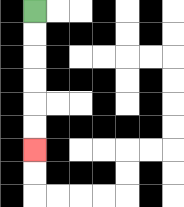{'start': '[1, 0]', 'end': '[1, 6]', 'path_directions': 'D,D,D,D,D,D', 'path_coordinates': '[[1, 0], [1, 1], [1, 2], [1, 3], [1, 4], [1, 5], [1, 6]]'}